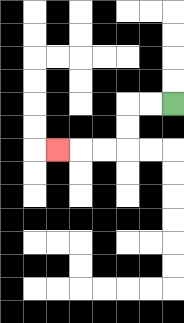{'start': '[7, 4]', 'end': '[2, 6]', 'path_directions': 'L,L,D,D,L,L,L', 'path_coordinates': '[[7, 4], [6, 4], [5, 4], [5, 5], [5, 6], [4, 6], [3, 6], [2, 6]]'}